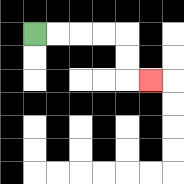{'start': '[1, 1]', 'end': '[6, 3]', 'path_directions': 'R,R,R,R,D,D,R', 'path_coordinates': '[[1, 1], [2, 1], [3, 1], [4, 1], [5, 1], [5, 2], [5, 3], [6, 3]]'}